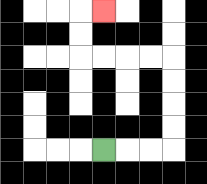{'start': '[4, 6]', 'end': '[4, 0]', 'path_directions': 'R,R,R,U,U,U,U,L,L,L,L,U,U,R', 'path_coordinates': '[[4, 6], [5, 6], [6, 6], [7, 6], [7, 5], [7, 4], [7, 3], [7, 2], [6, 2], [5, 2], [4, 2], [3, 2], [3, 1], [3, 0], [4, 0]]'}